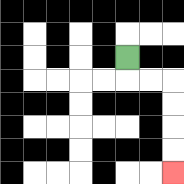{'start': '[5, 2]', 'end': '[7, 7]', 'path_directions': 'D,R,R,D,D,D,D', 'path_coordinates': '[[5, 2], [5, 3], [6, 3], [7, 3], [7, 4], [7, 5], [7, 6], [7, 7]]'}